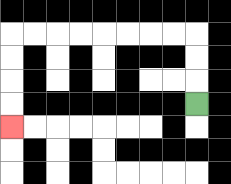{'start': '[8, 4]', 'end': '[0, 5]', 'path_directions': 'U,U,U,L,L,L,L,L,L,L,L,D,D,D,D', 'path_coordinates': '[[8, 4], [8, 3], [8, 2], [8, 1], [7, 1], [6, 1], [5, 1], [4, 1], [3, 1], [2, 1], [1, 1], [0, 1], [0, 2], [0, 3], [0, 4], [0, 5]]'}